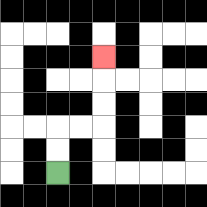{'start': '[2, 7]', 'end': '[4, 2]', 'path_directions': 'U,U,R,R,U,U,U', 'path_coordinates': '[[2, 7], [2, 6], [2, 5], [3, 5], [4, 5], [4, 4], [4, 3], [4, 2]]'}